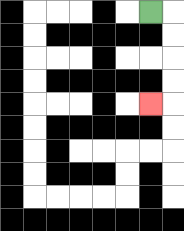{'start': '[6, 0]', 'end': '[6, 4]', 'path_directions': 'R,D,D,D,D,L', 'path_coordinates': '[[6, 0], [7, 0], [7, 1], [7, 2], [7, 3], [7, 4], [6, 4]]'}